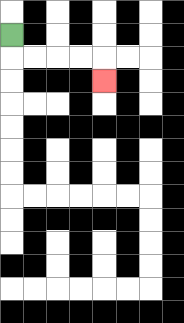{'start': '[0, 1]', 'end': '[4, 3]', 'path_directions': 'D,R,R,R,R,D', 'path_coordinates': '[[0, 1], [0, 2], [1, 2], [2, 2], [3, 2], [4, 2], [4, 3]]'}